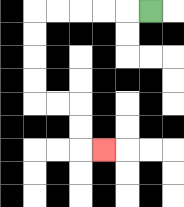{'start': '[6, 0]', 'end': '[4, 6]', 'path_directions': 'L,L,L,L,L,D,D,D,D,R,R,D,D,R', 'path_coordinates': '[[6, 0], [5, 0], [4, 0], [3, 0], [2, 0], [1, 0], [1, 1], [1, 2], [1, 3], [1, 4], [2, 4], [3, 4], [3, 5], [3, 6], [4, 6]]'}